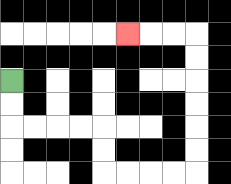{'start': '[0, 3]', 'end': '[5, 1]', 'path_directions': 'D,D,R,R,R,R,D,D,R,R,R,R,U,U,U,U,U,U,L,L,L', 'path_coordinates': '[[0, 3], [0, 4], [0, 5], [1, 5], [2, 5], [3, 5], [4, 5], [4, 6], [4, 7], [5, 7], [6, 7], [7, 7], [8, 7], [8, 6], [8, 5], [8, 4], [8, 3], [8, 2], [8, 1], [7, 1], [6, 1], [5, 1]]'}